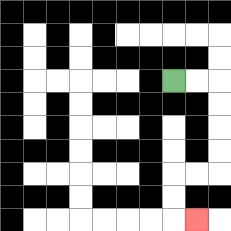{'start': '[7, 3]', 'end': '[8, 9]', 'path_directions': 'R,R,D,D,D,D,L,L,D,D,R', 'path_coordinates': '[[7, 3], [8, 3], [9, 3], [9, 4], [9, 5], [9, 6], [9, 7], [8, 7], [7, 7], [7, 8], [7, 9], [8, 9]]'}